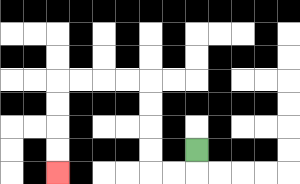{'start': '[8, 6]', 'end': '[2, 7]', 'path_directions': 'D,L,L,U,U,U,U,L,L,L,L,D,D,D,D', 'path_coordinates': '[[8, 6], [8, 7], [7, 7], [6, 7], [6, 6], [6, 5], [6, 4], [6, 3], [5, 3], [4, 3], [3, 3], [2, 3], [2, 4], [2, 5], [2, 6], [2, 7]]'}